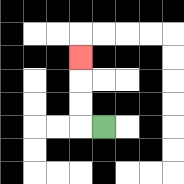{'start': '[4, 5]', 'end': '[3, 2]', 'path_directions': 'L,U,U,U', 'path_coordinates': '[[4, 5], [3, 5], [3, 4], [3, 3], [3, 2]]'}